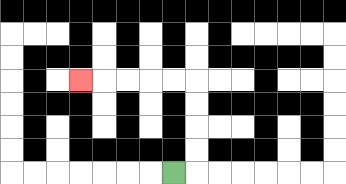{'start': '[7, 7]', 'end': '[3, 3]', 'path_directions': 'R,U,U,U,U,L,L,L,L,L', 'path_coordinates': '[[7, 7], [8, 7], [8, 6], [8, 5], [8, 4], [8, 3], [7, 3], [6, 3], [5, 3], [4, 3], [3, 3]]'}